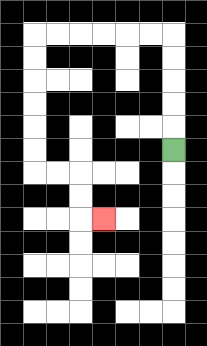{'start': '[7, 6]', 'end': '[4, 9]', 'path_directions': 'U,U,U,U,U,L,L,L,L,L,L,D,D,D,D,D,D,R,R,D,D,R', 'path_coordinates': '[[7, 6], [7, 5], [7, 4], [7, 3], [7, 2], [7, 1], [6, 1], [5, 1], [4, 1], [3, 1], [2, 1], [1, 1], [1, 2], [1, 3], [1, 4], [1, 5], [1, 6], [1, 7], [2, 7], [3, 7], [3, 8], [3, 9], [4, 9]]'}